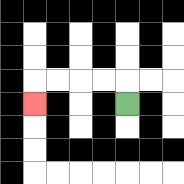{'start': '[5, 4]', 'end': '[1, 4]', 'path_directions': 'U,L,L,L,L,D', 'path_coordinates': '[[5, 4], [5, 3], [4, 3], [3, 3], [2, 3], [1, 3], [1, 4]]'}